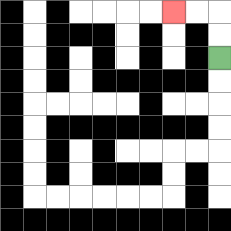{'start': '[9, 2]', 'end': '[7, 0]', 'path_directions': 'U,U,L,L', 'path_coordinates': '[[9, 2], [9, 1], [9, 0], [8, 0], [7, 0]]'}